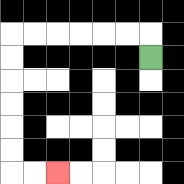{'start': '[6, 2]', 'end': '[2, 7]', 'path_directions': 'U,L,L,L,L,L,L,D,D,D,D,D,D,R,R', 'path_coordinates': '[[6, 2], [6, 1], [5, 1], [4, 1], [3, 1], [2, 1], [1, 1], [0, 1], [0, 2], [0, 3], [0, 4], [0, 5], [0, 6], [0, 7], [1, 7], [2, 7]]'}